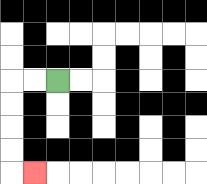{'start': '[2, 3]', 'end': '[1, 7]', 'path_directions': 'L,L,D,D,D,D,R', 'path_coordinates': '[[2, 3], [1, 3], [0, 3], [0, 4], [0, 5], [0, 6], [0, 7], [1, 7]]'}